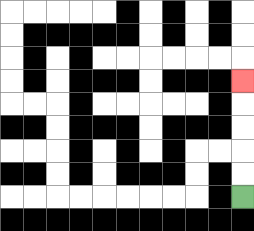{'start': '[10, 8]', 'end': '[10, 3]', 'path_directions': 'U,U,U,U,U', 'path_coordinates': '[[10, 8], [10, 7], [10, 6], [10, 5], [10, 4], [10, 3]]'}